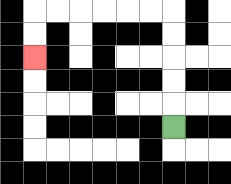{'start': '[7, 5]', 'end': '[1, 2]', 'path_directions': 'U,U,U,U,U,L,L,L,L,L,L,D,D', 'path_coordinates': '[[7, 5], [7, 4], [7, 3], [7, 2], [7, 1], [7, 0], [6, 0], [5, 0], [4, 0], [3, 0], [2, 0], [1, 0], [1, 1], [1, 2]]'}